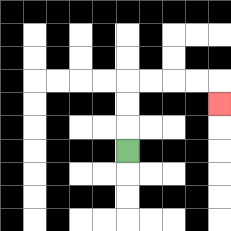{'start': '[5, 6]', 'end': '[9, 4]', 'path_directions': 'U,U,U,R,R,R,R,D', 'path_coordinates': '[[5, 6], [5, 5], [5, 4], [5, 3], [6, 3], [7, 3], [8, 3], [9, 3], [9, 4]]'}